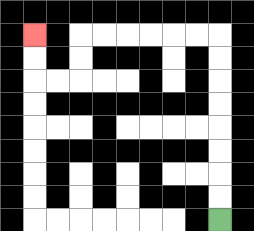{'start': '[9, 9]', 'end': '[1, 1]', 'path_directions': 'U,U,U,U,U,U,U,U,L,L,L,L,L,L,D,D,L,L,U,U', 'path_coordinates': '[[9, 9], [9, 8], [9, 7], [9, 6], [9, 5], [9, 4], [9, 3], [9, 2], [9, 1], [8, 1], [7, 1], [6, 1], [5, 1], [4, 1], [3, 1], [3, 2], [3, 3], [2, 3], [1, 3], [1, 2], [1, 1]]'}